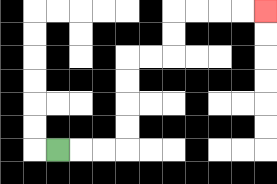{'start': '[2, 6]', 'end': '[11, 0]', 'path_directions': 'R,R,R,U,U,U,U,R,R,U,U,R,R,R,R', 'path_coordinates': '[[2, 6], [3, 6], [4, 6], [5, 6], [5, 5], [5, 4], [5, 3], [5, 2], [6, 2], [7, 2], [7, 1], [7, 0], [8, 0], [9, 0], [10, 0], [11, 0]]'}